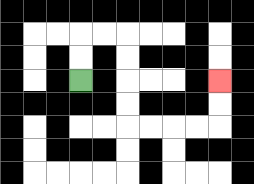{'start': '[3, 3]', 'end': '[9, 3]', 'path_directions': 'U,U,R,R,D,D,D,D,R,R,R,R,U,U', 'path_coordinates': '[[3, 3], [3, 2], [3, 1], [4, 1], [5, 1], [5, 2], [5, 3], [5, 4], [5, 5], [6, 5], [7, 5], [8, 5], [9, 5], [9, 4], [9, 3]]'}